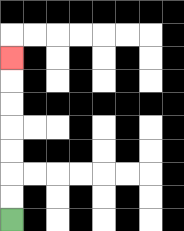{'start': '[0, 9]', 'end': '[0, 2]', 'path_directions': 'U,U,U,U,U,U,U', 'path_coordinates': '[[0, 9], [0, 8], [0, 7], [0, 6], [0, 5], [0, 4], [0, 3], [0, 2]]'}